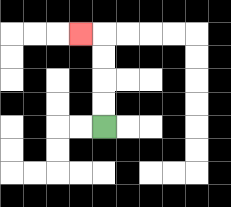{'start': '[4, 5]', 'end': '[3, 1]', 'path_directions': 'U,U,U,U,L', 'path_coordinates': '[[4, 5], [4, 4], [4, 3], [4, 2], [4, 1], [3, 1]]'}